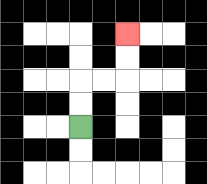{'start': '[3, 5]', 'end': '[5, 1]', 'path_directions': 'U,U,R,R,U,U', 'path_coordinates': '[[3, 5], [3, 4], [3, 3], [4, 3], [5, 3], [5, 2], [5, 1]]'}